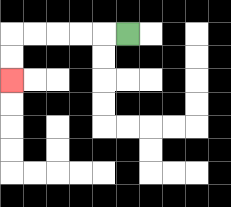{'start': '[5, 1]', 'end': '[0, 3]', 'path_directions': 'L,L,L,L,L,D,D', 'path_coordinates': '[[5, 1], [4, 1], [3, 1], [2, 1], [1, 1], [0, 1], [0, 2], [0, 3]]'}